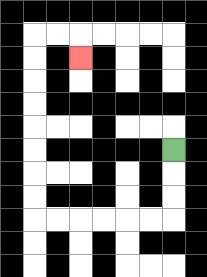{'start': '[7, 6]', 'end': '[3, 2]', 'path_directions': 'D,D,D,L,L,L,L,L,L,U,U,U,U,U,U,U,U,R,R,D', 'path_coordinates': '[[7, 6], [7, 7], [7, 8], [7, 9], [6, 9], [5, 9], [4, 9], [3, 9], [2, 9], [1, 9], [1, 8], [1, 7], [1, 6], [1, 5], [1, 4], [1, 3], [1, 2], [1, 1], [2, 1], [3, 1], [3, 2]]'}